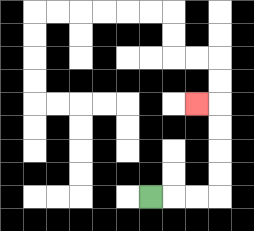{'start': '[6, 8]', 'end': '[8, 4]', 'path_directions': 'R,R,R,U,U,U,U,L', 'path_coordinates': '[[6, 8], [7, 8], [8, 8], [9, 8], [9, 7], [9, 6], [9, 5], [9, 4], [8, 4]]'}